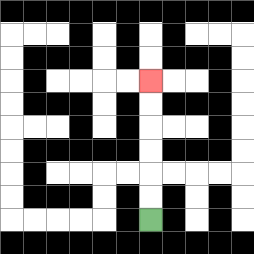{'start': '[6, 9]', 'end': '[6, 3]', 'path_directions': 'U,U,U,U,U,U', 'path_coordinates': '[[6, 9], [6, 8], [6, 7], [6, 6], [6, 5], [6, 4], [6, 3]]'}